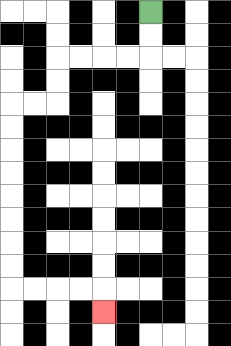{'start': '[6, 0]', 'end': '[4, 13]', 'path_directions': 'D,D,L,L,L,L,D,D,L,L,D,D,D,D,D,D,D,D,R,R,R,R,D', 'path_coordinates': '[[6, 0], [6, 1], [6, 2], [5, 2], [4, 2], [3, 2], [2, 2], [2, 3], [2, 4], [1, 4], [0, 4], [0, 5], [0, 6], [0, 7], [0, 8], [0, 9], [0, 10], [0, 11], [0, 12], [1, 12], [2, 12], [3, 12], [4, 12], [4, 13]]'}